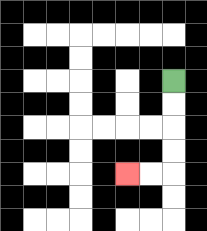{'start': '[7, 3]', 'end': '[5, 7]', 'path_directions': 'D,D,D,D,L,L', 'path_coordinates': '[[7, 3], [7, 4], [7, 5], [7, 6], [7, 7], [6, 7], [5, 7]]'}